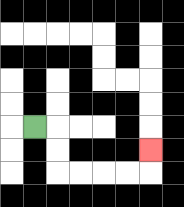{'start': '[1, 5]', 'end': '[6, 6]', 'path_directions': 'R,D,D,R,R,R,R,U', 'path_coordinates': '[[1, 5], [2, 5], [2, 6], [2, 7], [3, 7], [4, 7], [5, 7], [6, 7], [6, 6]]'}